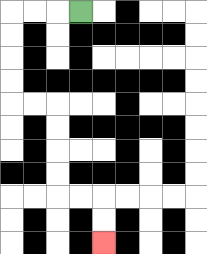{'start': '[3, 0]', 'end': '[4, 10]', 'path_directions': 'L,L,L,D,D,D,D,R,R,D,D,D,D,R,R,D,D', 'path_coordinates': '[[3, 0], [2, 0], [1, 0], [0, 0], [0, 1], [0, 2], [0, 3], [0, 4], [1, 4], [2, 4], [2, 5], [2, 6], [2, 7], [2, 8], [3, 8], [4, 8], [4, 9], [4, 10]]'}